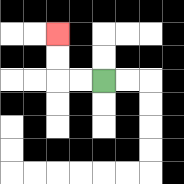{'start': '[4, 3]', 'end': '[2, 1]', 'path_directions': 'L,L,U,U', 'path_coordinates': '[[4, 3], [3, 3], [2, 3], [2, 2], [2, 1]]'}